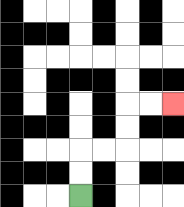{'start': '[3, 8]', 'end': '[7, 4]', 'path_directions': 'U,U,R,R,U,U,R,R', 'path_coordinates': '[[3, 8], [3, 7], [3, 6], [4, 6], [5, 6], [5, 5], [5, 4], [6, 4], [7, 4]]'}